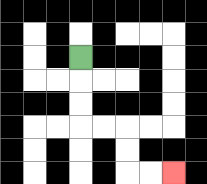{'start': '[3, 2]', 'end': '[7, 7]', 'path_directions': 'D,D,D,R,R,D,D,R,R', 'path_coordinates': '[[3, 2], [3, 3], [3, 4], [3, 5], [4, 5], [5, 5], [5, 6], [5, 7], [6, 7], [7, 7]]'}